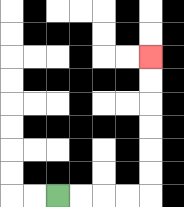{'start': '[2, 8]', 'end': '[6, 2]', 'path_directions': 'R,R,R,R,U,U,U,U,U,U', 'path_coordinates': '[[2, 8], [3, 8], [4, 8], [5, 8], [6, 8], [6, 7], [6, 6], [6, 5], [6, 4], [6, 3], [6, 2]]'}